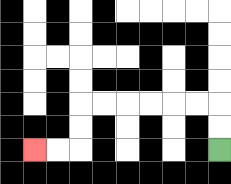{'start': '[9, 6]', 'end': '[1, 6]', 'path_directions': 'U,U,L,L,L,L,L,L,D,D,L,L', 'path_coordinates': '[[9, 6], [9, 5], [9, 4], [8, 4], [7, 4], [6, 4], [5, 4], [4, 4], [3, 4], [3, 5], [3, 6], [2, 6], [1, 6]]'}